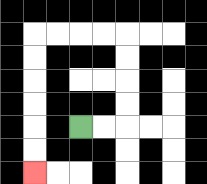{'start': '[3, 5]', 'end': '[1, 7]', 'path_directions': 'R,R,U,U,U,U,L,L,L,L,D,D,D,D,D,D', 'path_coordinates': '[[3, 5], [4, 5], [5, 5], [5, 4], [5, 3], [5, 2], [5, 1], [4, 1], [3, 1], [2, 1], [1, 1], [1, 2], [1, 3], [1, 4], [1, 5], [1, 6], [1, 7]]'}